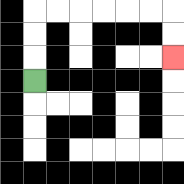{'start': '[1, 3]', 'end': '[7, 2]', 'path_directions': 'U,U,U,R,R,R,R,R,R,D,D', 'path_coordinates': '[[1, 3], [1, 2], [1, 1], [1, 0], [2, 0], [3, 0], [4, 0], [5, 0], [6, 0], [7, 0], [7, 1], [7, 2]]'}